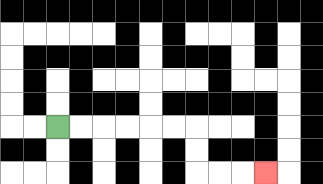{'start': '[2, 5]', 'end': '[11, 7]', 'path_directions': 'R,R,R,R,R,R,D,D,R,R,R', 'path_coordinates': '[[2, 5], [3, 5], [4, 5], [5, 5], [6, 5], [7, 5], [8, 5], [8, 6], [8, 7], [9, 7], [10, 7], [11, 7]]'}